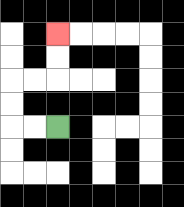{'start': '[2, 5]', 'end': '[2, 1]', 'path_directions': 'L,L,U,U,R,R,U,U', 'path_coordinates': '[[2, 5], [1, 5], [0, 5], [0, 4], [0, 3], [1, 3], [2, 3], [2, 2], [2, 1]]'}